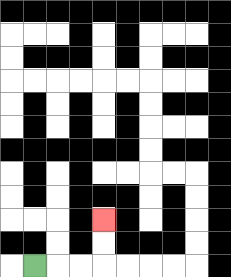{'start': '[1, 11]', 'end': '[4, 9]', 'path_directions': 'R,R,R,U,U', 'path_coordinates': '[[1, 11], [2, 11], [3, 11], [4, 11], [4, 10], [4, 9]]'}